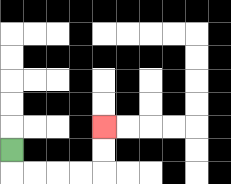{'start': '[0, 6]', 'end': '[4, 5]', 'path_directions': 'D,R,R,R,R,U,U', 'path_coordinates': '[[0, 6], [0, 7], [1, 7], [2, 7], [3, 7], [4, 7], [4, 6], [4, 5]]'}